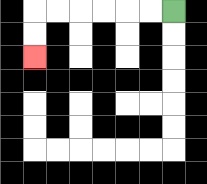{'start': '[7, 0]', 'end': '[1, 2]', 'path_directions': 'L,L,L,L,L,L,D,D', 'path_coordinates': '[[7, 0], [6, 0], [5, 0], [4, 0], [3, 0], [2, 0], [1, 0], [1, 1], [1, 2]]'}